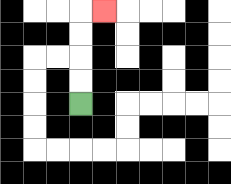{'start': '[3, 4]', 'end': '[4, 0]', 'path_directions': 'U,U,U,U,R', 'path_coordinates': '[[3, 4], [3, 3], [3, 2], [3, 1], [3, 0], [4, 0]]'}